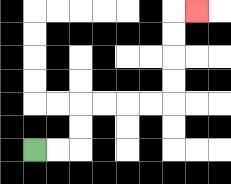{'start': '[1, 6]', 'end': '[8, 0]', 'path_directions': 'R,R,U,U,R,R,R,R,U,U,U,U,R', 'path_coordinates': '[[1, 6], [2, 6], [3, 6], [3, 5], [3, 4], [4, 4], [5, 4], [6, 4], [7, 4], [7, 3], [7, 2], [7, 1], [7, 0], [8, 0]]'}